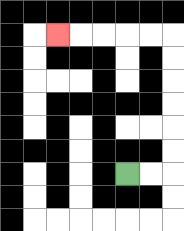{'start': '[5, 7]', 'end': '[2, 1]', 'path_directions': 'R,R,U,U,U,U,U,U,L,L,L,L,L', 'path_coordinates': '[[5, 7], [6, 7], [7, 7], [7, 6], [7, 5], [7, 4], [7, 3], [7, 2], [7, 1], [6, 1], [5, 1], [4, 1], [3, 1], [2, 1]]'}